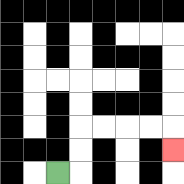{'start': '[2, 7]', 'end': '[7, 6]', 'path_directions': 'R,U,U,R,R,R,R,D', 'path_coordinates': '[[2, 7], [3, 7], [3, 6], [3, 5], [4, 5], [5, 5], [6, 5], [7, 5], [7, 6]]'}